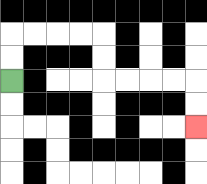{'start': '[0, 3]', 'end': '[8, 5]', 'path_directions': 'U,U,R,R,R,R,D,D,R,R,R,R,D,D', 'path_coordinates': '[[0, 3], [0, 2], [0, 1], [1, 1], [2, 1], [3, 1], [4, 1], [4, 2], [4, 3], [5, 3], [6, 3], [7, 3], [8, 3], [8, 4], [8, 5]]'}